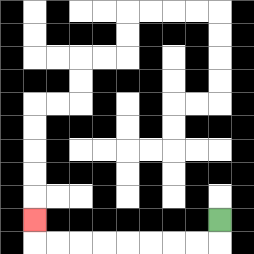{'start': '[9, 9]', 'end': '[1, 9]', 'path_directions': 'D,L,L,L,L,L,L,L,L,U', 'path_coordinates': '[[9, 9], [9, 10], [8, 10], [7, 10], [6, 10], [5, 10], [4, 10], [3, 10], [2, 10], [1, 10], [1, 9]]'}